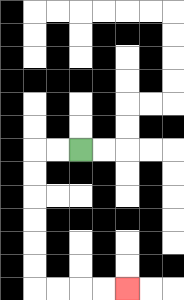{'start': '[3, 6]', 'end': '[5, 12]', 'path_directions': 'L,L,D,D,D,D,D,D,R,R,R,R', 'path_coordinates': '[[3, 6], [2, 6], [1, 6], [1, 7], [1, 8], [1, 9], [1, 10], [1, 11], [1, 12], [2, 12], [3, 12], [4, 12], [5, 12]]'}